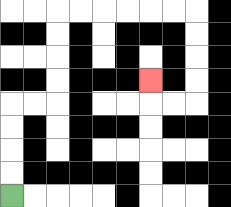{'start': '[0, 8]', 'end': '[6, 3]', 'path_directions': 'U,U,U,U,R,R,U,U,U,U,R,R,R,R,R,R,D,D,D,D,L,L,U', 'path_coordinates': '[[0, 8], [0, 7], [0, 6], [0, 5], [0, 4], [1, 4], [2, 4], [2, 3], [2, 2], [2, 1], [2, 0], [3, 0], [4, 0], [5, 0], [6, 0], [7, 0], [8, 0], [8, 1], [8, 2], [8, 3], [8, 4], [7, 4], [6, 4], [6, 3]]'}